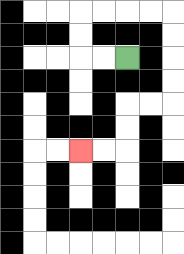{'start': '[5, 2]', 'end': '[3, 6]', 'path_directions': 'L,L,U,U,R,R,R,R,D,D,D,D,L,L,D,D,L,L', 'path_coordinates': '[[5, 2], [4, 2], [3, 2], [3, 1], [3, 0], [4, 0], [5, 0], [6, 0], [7, 0], [7, 1], [7, 2], [7, 3], [7, 4], [6, 4], [5, 4], [5, 5], [5, 6], [4, 6], [3, 6]]'}